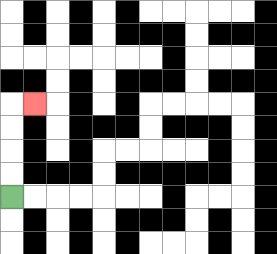{'start': '[0, 8]', 'end': '[1, 4]', 'path_directions': 'U,U,U,U,R', 'path_coordinates': '[[0, 8], [0, 7], [0, 6], [0, 5], [0, 4], [1, 4]]'}